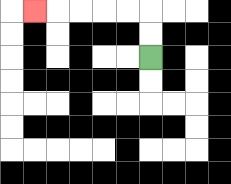{'start': '[6, 2]', 'end': '[1, 0]', 'path_directions': 'U,U,L,L,L,L,L', 'path_coordinates': '[[6, 2], [6, 1], [6, 0], [5, 0], [4, 0], [3, 0], [2, 0], [1, 0]]'}